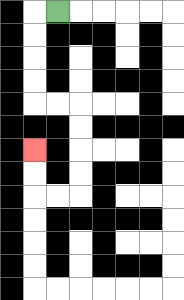{'start': '[2, 0]', 'end': '[1, 6]', 'path_directions': 'L,D,D,D,D,R,R,D,D,D,D,L,L,U,U', 'path_coordinates': '[[2, 0], [1, 0], [1, 1], [1, 2], [1, 3], [1, 4], [2, 4], [3, 4], [3, 5], [3, 6], [3, 7], [3, 8], [2, 8], [1, 8], [1, 7], [1, 6]]'}